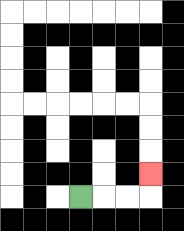{'start': '[3, 8]', 'end': '[6, 7]', 'path_directions': 'R,R,R,U', 'path_coordinates': '[[3, 8], [4, 8], [5, 8], [6, 8], [6, 7]]'}